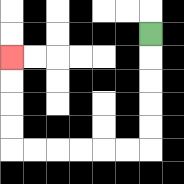{'start': '[6, 1]', 'end': '[0, 2]', 'path_directions': 'D,D,D,D,D,L,L,L,L,L,L,U,U,U,U', 'path_coordinates': '[[6, 1], [6, 2], [6, 3], [6, 4], [6, 5], [6, 6], [5, 6], [4, 6], [3, 6], [2, 6], [1, 6], [0, 6], [0, 5], [0, 4], [0, 3], [0, 2]]'}